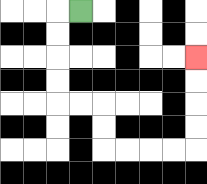{'start': '[3, 0]', 'end': '[8, 2]', 'path_directions': 'L,D,D,D,D,R,R,D,D,R,R,R,R,U,U,U,U', 'path_coordinates': '[[3, 0], [2, 0], [2, 1], [2, 2], [2, 3], [2, 4], [3, 4], [4, 4], [4, 5], [4, 6], [5, 6], [6, 6], [7, 6], [8, 6], [8, 5], [8, 4], [8, 3], [8, 2]]'}